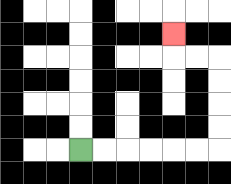{'start': '[3, 6]', 'end': '[7, 1]', 'path_directions': 'R,R,R,R,R,R,U,U,U,U,L,L,U', 'path_coordinates': '[[3, 6], [4, 6], [5, 6], [6, 6], [7, 6], [8, 6], [9, 6], [9, 5], [9, 4], [9, 3], [9, 2], [8, 2], [7, 2], [7, 1]]'}